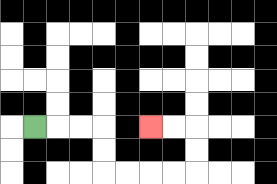{'start': '[1, 5]', 'end': '[6, 5]', 'path_directions': 'R,R,R,D,D,R,R,R,R,U,U,L,L', 'path_coordinates': '[[1, 5], [2, 5], [3, 5], [4, 5], [4, 6], [4, 7], [5, 7], [6, 7], [7, 7], [8, 7], [8, 6], [8, 5], [7, 5], [6, 5]]'}